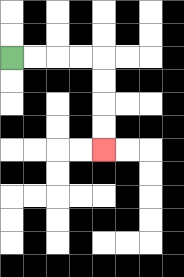{'start': '[0, 2]', 'end': '[4, 6]', 'path_directions': 'R,R,R,R,D,D,D,D', 'path_coordinates': '[[0, 2], [1, 2], [2, 2], [3, 2], [4, 2], [4, 3], [4, 4], [4, 5], [4, 6]]'}